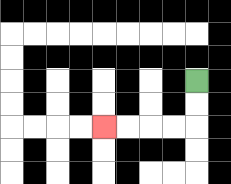{'start': '[8, 3]', 'end': '[4, 5]', 'path_directions': 'D,D,L,L,L,L', 'path_coordinates': '[[8, 3], [8, 4], [8, 5], [7, 5], [6, 5], [5, 5], [4, 5]]'}